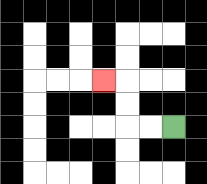{'start': '[7, 5]', 'end': '[4, 3]', 'path_directions': 'L,L,U,U,L', 'path_coordinates': '[[7, 5], [6, 5], [5, 5], [5, 4], [5, 3], [4, 3]]'}